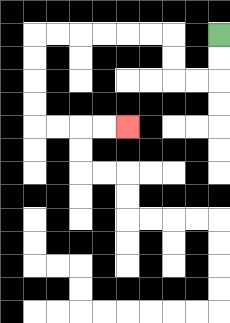{'start': '[9, 1]', 'end': '[5, 5]', 'path_directions': 'D,D,L,L,U,U,L,L,L,L,L,L,D,D,D,D,R,R,R,R', 'path_coordinates': '[[9, 1], [9, 2], [9, 3], [8, 3], [7, 3], [7, 2], [7, 1], [6, 1], [5, 1], [4, 1], [3, 1], [2, 1], [1, 1], [1, 2], [1, 3], [1, 4], [1, 5], [2, 5], [3, 5], [4, 5], [5, 5]]'}